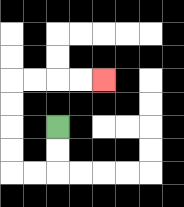{'start': '[2, 5]', 'end': '[4, 3]', 'path_directions': 'D,D,L,L,U,U,U,U,R,R,R,R', 'path_coordinates': '[[2, 5], [2, 6], [2, 7], [1, 7], [0, 7], [0, 6], [0, 5], [0, 4], [0, 3], [1, 3], [2, 3], [3, 3], [4, 3]]'}